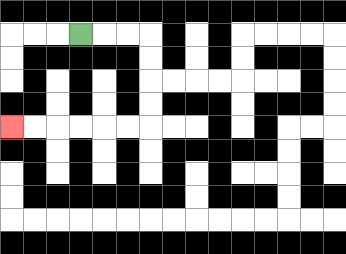{'start': '[3, 1]', 'end': '[0, 5]', 'path_directions': 'R,R,R,D,D,D,D,L,L,L,L,L,L', 'path_coordinates': '[[3, 1], [4, 1], [5, 1], [6, 1], [6, 2], [6, 3], [6, 4], [6, 5], [5, 5], [4, 5], [3, 5], [2, 5], [1, 5], [0, 5]]'}